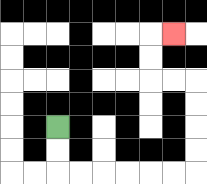{'start': '[2, 5]', 'end': '[7, 1]', 'path_directions': 'D,D,R,R,R,R,R,R,U,U,U,U,L,L,U,U,R', 'path_coordinates': '[[2, 5], [2, 6], [2, 7], [3, 7], [4, 7], [5, 7], [6, 7], [7, 7], [8, 7], [8, 6], [8, 5], [8, 4], [8, 3], [7, 3], [6, 3], [6, 2], [6, 1], [7, 1]]'}